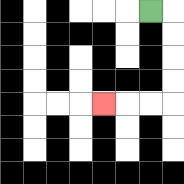{'start': '[6, 0]', 'end': '[4, 4]', 'path_directions': 'R,D,D,D,D,L,L,L', 'path_coordinates': '[[6, 0], [7, 0], [7, 1], [7, 2], [7, 3], [7, 4], [6, 4], [5, 4], [4, 4]]'}